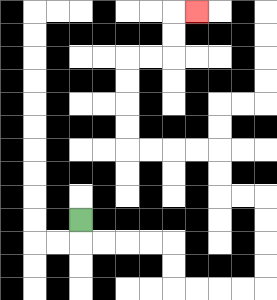{'start': '[3, 9]', 'end': '[8, 0]', 'path_directions': 'D,R,R,R,R,D,D,R,R,R,R,U,U,U,U,L,L,U,U,L,L,L,L,U,U,U,U,R,R,U,U,R', 'path_coordinates': '[[3, 9], [3, 10], [4, 10], [5, 10], [6, 10], [7, 10], [7, 11], [7, 12], [8, 12], [9, 12], [10, 12], [11, 12], [11, 11], [11, 10], [11, 9], [11, 8], [10, 8], [9, 8], [9, 7], [9, 6], [8, 6], [7, 6], [6, 6], [5, 6], [5, 5], [5, 4], [5, 3], [5, 2], [6, 2], [7, 2], [7, 1], [7, 0], [8, 0]]'}